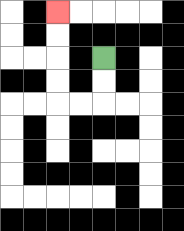{'start': '[4, 2]', 'end': '[2, 0]', 'path_directions': 'D,D,L,L,U,U,U,U', 'path_coordinates': '[[4, 2], [4, 3], [4, 4], [3, 4], [2, 4], [2, 3], [2, 2], [2, 1], [2, 0]]'}